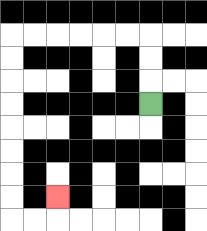{'start': '[6, 4]', 'end': '[2, 8]', 'path_directions': 'U,U,U,L,L,L,L,L,L,D,D,D,D,D,D,D,D,R,R,U', 'path_coordinates': '[[6, 4], [6, 3], [6, 2], [6, 1], [5, 1], [4, 1], [3, 1], [2, 1], [1, 1], [0, 1], [0, 2], [0, 3], [0, 4], [0, 5], [0, 6], [0, 7], [0, 8], [0, 9], [1, 9], [2, 9], [2, 8]]'}